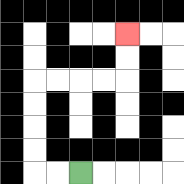{'start': '[3, 7]', 'end': '[5, 1]', 'path_directions': 'L,L,U,U,U,U,R,R,R,R,U,U', 'path_coordinates': '[[3, 7], [2, 7], [1, 7], [1, 6], [1, 5], [1, 4], [1, 3], [2, 3], [3, 3], [4, 3], [5, 3], [5, 2], [5, 1]]'}